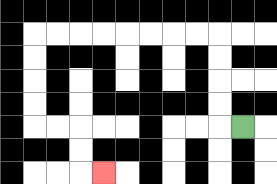{'start': '[10, 5]', 'end': '[4, 7]', 'path_directions': 'L,U,U,U,U,L,L,L,L,L,L,L,L,D,D,D,D,R,R,D,D,R', 'path_coordinates': '[[10, 5], [9, 5], [9, 4], [9, 3], [9, 2], [9, 1], [8, 1], [7, 1], [6, 1], [5, 1], [4, 1], [3, 1], [2, 1], [1, 1], [1, 2], [1, 3], [1, 4], [1, 5], [2, 5], [3, 5], [3, 6], [3, 7], [4, 7]]'}